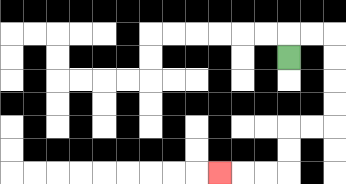{'start': '[12, 2]', 'end': '[9, 7]', 'path_directions': 'U,R,R,D,D,D,D,L,L,D,D,L,L,L', 'path_coordinates': '[[12, 2], [12, 1], [13, 1], [14, 1], [14, 2], [14, 3], [14, 4], [14, 5], [13, 5], [12, 5], [12, 6], [12, 7], [11, 7], [10, 7], [9, 7]]'}